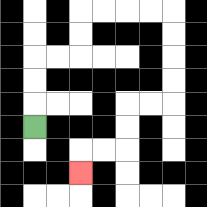{'start': '[1, 5]', 'end': '[3, 7]', 'path_directions': 'U,U,U,R,R,U,U,R,R,R,R,D,D,D,D,L,L,D,D,L,L,D', 'path_coordinates': '[[1, 5], [1, 4], [1, 3], [1, 2], [2, 2], [3, 2], [3, 1], [3, 0], [4, 0], [5, 0], [6, 0], [7, 0], [7, 1], [7, 2], [7, 3], [7, 4], [6, 4], [5, 4], [5, 5], [5, 6], [4, 6], [3, 6], [3, 7]]'}